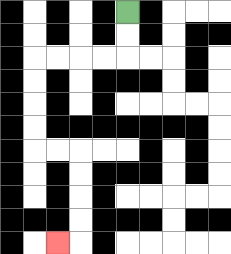{'start': '[5, 0]', 'end': '[2, 10]', 'path_directions': 'D,D,L,L,L,L,D,D,D,D,R,R,D,D,D,D,L', 'path_coordinates': '[[5, 0], [5, 1], [5, 2], [4, 2], [3, 2], [2, 2], [1, 2], [1, 3], [1, 4], [1, 5], [1, 6], [2, 6], [3, 6], [3, 7], [3, 8], [3, 9], [3, 10], [2, 10]]'}